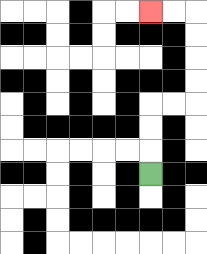{'start': '[6, 7]', 'end': '[6, 0]', 'path_directions': 'U,U,U,R,R,U,U,U,U,L,L', 'path_coordinates': '[[6, 7], [6, 6], [6, 5], [6, 4], [7, 4], [8, 4], [8, 3], [8, 2], [8, 1], [8, 0], [7, 0], [6, 0]]'}